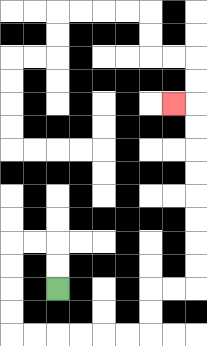{'start': '[2, 12]', 'end': '[7, 4]', 'path_directions': 'U,U,L,L,D,D,D,D,R,R,R,R,R,R,U,U,R,R,U,U,U,U,U,U,U,U,L', 'path_coordinates': '[[2, 12], [2, 11], [2, 10], [1, 10], [0, 10], [0, 11], [0, 12], [0, 13], [0, 14], [1, 14], [2, 14], [3, 14], [4, 14], [5, 14], [6, 14], [6, 13], [6, 12], [7, 12], [8, 12], [8, 11], [8, 10], [8, 9], [8, 8], [8, 7], [8, 6], [8, 5], [8, 4], [7, 4]]'}